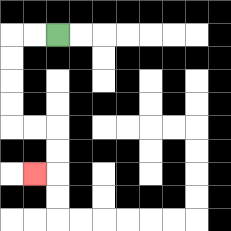{'start': '[2, 1]', 'end': '[1, 7]', 'path_directions': 'L,L,D,D,D,D,R,R,D,D,L', 'path_coordinates': '[[2, 1], [1, 1], [0, 1], [0, 2], [0, 3], [0, 4], [0, 5], [1, 5], [2, 5], [2, 6], [2, 7], [1, 7]]'}